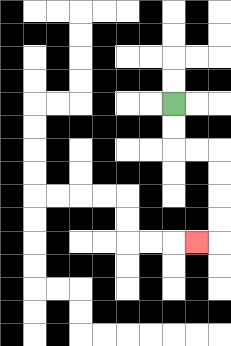{'start': '[7, 4]', 'end': '[8, 10]', 'path_directions': 'D,D,R,R,D,D,D,D,L', 'path_coordinates': '[[7, 4], [7, 5], [7, 6], [8, 6], [9, 6], [9, 7], [9, 8], [9, 9], [9, 10], [8, 10]]'}